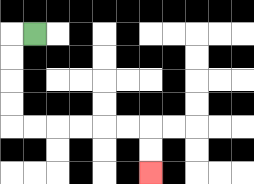{'start': '[1, 1]', 'end': '[6, 7]', 'path_directions': 'L,D,D,D,D,R,R,R,R,R,R,D,D', 'path_coordinates': '[[1, 1], [0, 1], [0, 2], [0, 3], [0, 4], [0, 5], [1, 5], [2, 5], [3, 5], [4, 5], [5, 5], [6, 5], [6, 6], [6, 7]]'}